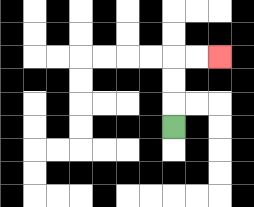{'start': '[7, 5]', 'end': '[9, 2]', 'path_directions': 'U,U,U,R,R', 'path_coordinates': '[[7, 5], [7, 4], [7, 3], [7, 2], [8, 2], [9, 2]]'}